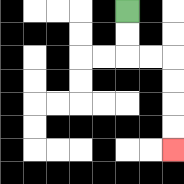{'start': '[5, 0]', 'end': '[7, 6]', 'path_directions': 'D,D,R,R,D,D,D,D', 'path_coordinates': '[[5, 0], [5, 1], [5, 2], [6, 2], [7, 2], [7, 3], [7, 4], [7, 5], [7, 6]]'}